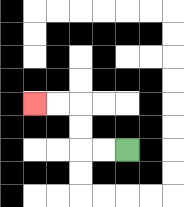{'start': '[5, 6]', 'end': '[1, 4]', 'path_directions': 'L,L,U,U,L,L', 'path_coordinates': '[[5, 6], [4, 6], [3, 6], [3, 5], [3, 4], [2, 4], [1, 4]]'}